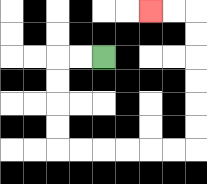{'start': '[4, 2]', 'end': '[6, 0]', 'path_directions': 'L,L,D,D,D,D,R,R,R,R,R,R,U,U,U,U,U,U,L,L', 'path_coordinates': '[[4, 2], [3, 2], [2, 2], [2, 3], [2, 4], [2, 5], [2, 6], [3, 6], [4, 6], [5, 6], [6, 6], [7, 6], [8, 6], [8, 5], [8, 4], [8, 3], [8, 2], [8, 1], [8, 0], [7, 0], [6, 0]]'}